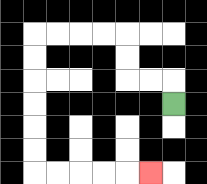{'start': '[7, 4]', 'end': '[6, 7]', 'path_directions': 'U,L,L,U,U,L,L,L,L,D,D,D,D,D,D,R,R,R,R,R', 'path_coordinates': '[[7, 4], [7, 3], [6, 3], [5, 3], [5, 2], [5, 1], [4, 1], [3, 1], [2, 1], [1, 1], [1, 2], [1, 3], [1, 4], [1, 5], [1, 6], [1, 7], [2, 7], [3, 7], [4, 7], [5, 7], [6, 7]]'}